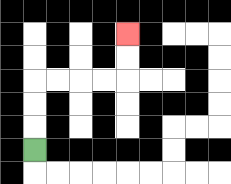{'start': '[1, 6]', 'end': '[5, 1]', 'path_directions': 'U,U,U,R,R,R,R,U,U', 'path_coordinates': '[[1, 6], [1, 5], [1, 4], [1, 3], [2, 3], [3, 3], [4, 3], [5, 3], [5, 2], [5, 1]]'}